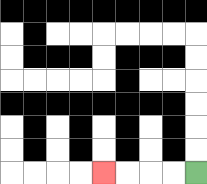{'start': '[8, 7]', 'end': '[4, 7]', 'path_directions': 'L,L,L,L', 'path_coordinates': '[[8, 7], [7, 7], [6, 7], [5, 7], [4, 7]]'}